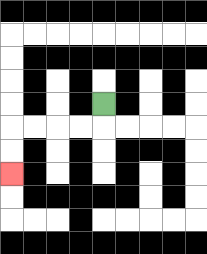{'start': '[4, 4]', 'end': '[0, 7]', 'path_directions': 'D,L,L,L,L,D,D', 'path_coordinates': '[[4, 4], [4, 5], [3, 5], [2, 5], [1, 5], [0, 5], [0, 6], [0, 7]]'}